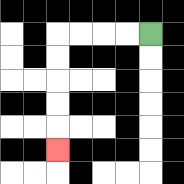{'start': '[6, 1]', 'end': '[2, 6]', 'path_directions': 'L,L,L,L,D,D,D,D,D', 'path_coordinates': '[[6, 1], [5, 1], [4, 1], [3, 1], [2, 1], [2, 2], [2, 3], [2, 4], [2, 5], [2, 6]]'}